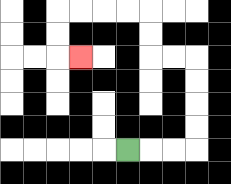{'start': '[5, 6]', 'end': '[3, 2]', 'path_directions': 'R,R,R,U,U,U,U,L,L,U,U,L,L,L,L,D,D,R', 'path_coordinates': '[[5, 6], [6, 6], [7, 6], [8, 6], [8, 5], [8, 4], [8, 3], [8, 2], [7, 2], [6, 2], [6, 1], [6, 0], [5, 0], [4, 0], [3, 0], [2, 0], [2, 1], [2, 2], [3, 2]]'}